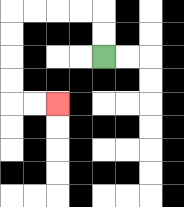{'start': '[4, 2]', 'end': '[2, 4]', 'path_directions': 'U,U,L,L,L,L,D,D,D,D,R,R', 'path_coordinates': '[[4, 2], [4, 1], [4, 0], [3, 0], [2, 0], [1, 0], [0, 0], [0, 1], [0, 2], [0, 3], [0, 4], [1, 4], [2, 4]]'}